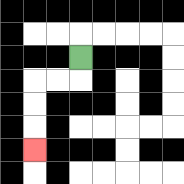{'start': '[3, 2]', 'end': '[1, 6]', 'path_directions': 'D,L,L,D,D,D', 'path_coordinates': '[[3, 2], [3, 3], [2, 3], [1, 3], [1, 4], [1, 5], [1, 6]]'}